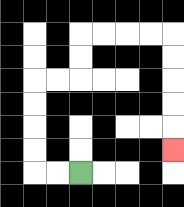{'start': '[3, 7]', 'end': '[7, 6]', 'path_directions': 'L,L,U,U,U,U,R,R,U,U,R,R,R,R,D,D,D,D,D', 'path_coordinates': '[[3, 7], [2, 7], [1, 7], [1, 6], [1, 5], [1, 4], [1, 3], [2, 3], [3, 3], [3, 2], [3, 1], [4, 1], [5, 1], [6, 1], [7, 1], [7, 2], [7, 3], [7, 4], [7, 5], [7, 6]]'}